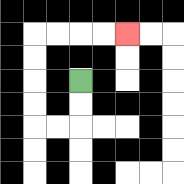{'start': '[3, 3]', 'end': '[5, 1]', 'path_directions': 'D,D,L,L,U,U,U,U,R,R,R,R', 'path_coordinates': '[[3, 3], [3, 4], [3, 5], [2, 5], [1, 5], [1, 4], [1, 3], [1, 2], [1, 1], [2, 1], [3, 1], [4, 1], [5, 1]]'}